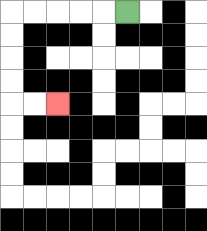{'start': '[5, 0]', 'end': '[2, 4]', 'path_directions': 'L,L,L,L,L,D,D,D,D,R,R', 'path_coordinates': '[[5, 0], [4, 0], [3, 0], [2, 0], [1, 0], [0, 0], [0, 1], [0, 2], [0, 3], [0, 4], [1, 4], [2, 4]]'}